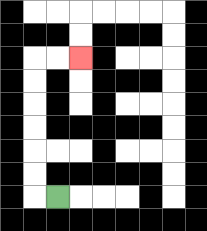{'start': '[2, 8]', 'end': '[3, 2]', 'path_directions': 'L,U,U,U,U,U,U,R,R', 'path_coordinates': '[[2, 8], [1, 8], [1, 7], [1, 6], [1, 5], [1, 4], [1, 3], [1, 2], [2, 2], [3, 2]]'}